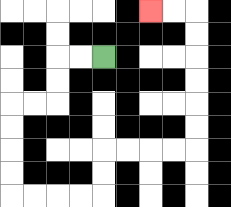{'start': '[4, 2]', 'end': '[6, 0]', 'path_directions': 'L,L,D,D,L,L,D,D,D,D,R,R,R,R,U,U,R,R,R,R,U,U,U,U,U,U,L,L', 'path_coordinates': '[[4, 2], [3, 2], [2, 2], [2, 3], [2, 4], [1, 4], [0, 4], [0, 5], [0, 6], [0, 7], [0, 8], [1, 8], [2, 8], [3, 8], [4, 8], [4, 7], [4, 6], [5, 6], [6, 6], [7, 6], [8, 6], [8, 5], [8, 4], [8, 3], [8, 2], [8, 1], [8, 0], [7, 0], [6, 0]]'}